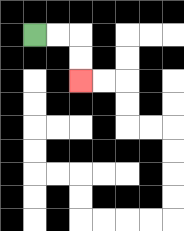{'start': '[1, 1]', 'end': '[3, 3]', 'path_directions': 'R,R,D,D', 'path_coordinates': '[[1, 1], [2, 1], [3, 1], [3, 2], [3, 3]]'}